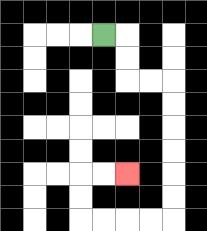{'start': '[4, 1]', 'end': '[5, 7]', 'path_directions': 'R,D,D,R,R,D,D,D,D,D,D,L,L,L,L,U,U,R,R', 'path_coordinates': '[[4, 1], [5, 1], [5, 2], [5, 3], [6, 3], [7, 3], [7, 4], [7, 5], [7, 6], [7, 7], [7, 8], [7, 9], [6, 9], [5, 9], [4, 9], [3, 9], [3, 8], [3, 7], [4, 7], [5, 7]]'}